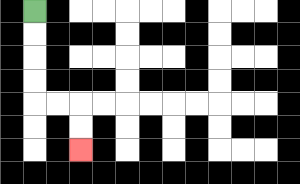{'start': '[1, 0]', 'end': '[3, 6]', 'path_directions': 'D,D,D,D,R,R,D,D', 'path_coordinates': '[[1, 0], [1, 1], [1, 2], [1, 3], [1, 4], [2, 4], [3, 4], [3, 5], [3, 6]]'}